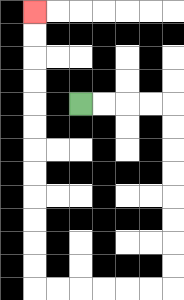{'start': '[3, 4]', 'end': '[1, 0]', 'path_directions': 'R,R,R,R,D,D,D,D,D,D,D,D,L,L,L,L,L,L,U,U,U,U,U,U,U,U,U,U,U,U', 'path_coordinates': '[[3, 4], [4, 4], [5, 4], [6, 4], [7, 4], [7, 5], [7, 6], [7, 7], [7, 8], [7, 9], [7, 10], [7, 11], [7, 12], [6, 12], [5, 12], [4, 12], [3, 12], [2, 12], [1, 12], [1, 11], [1, 10], [1, 9], [1, 8], [1, 7], [1, 6], [1, 5], [1, 4], [1, 3], [1, 2], [1, 1], [1, 0]]'}